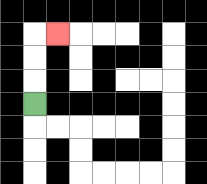{'start': '[1, 4]', 'end': '[2, 1]', 'path_directions': 'U,U,U,R', 'path_coordinates': '[[1, 4], [1, 3], [1, 2], [1, 1], [2, 1]]'}